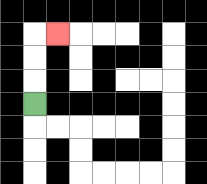{'start': '[1, 4]', 'end': '[2, 1]', 'path_directions': 'U,U,U,R', 'path_coordinates': '[[1, 4], [1, 3], [1, 2], [1, 1], [2, 1]]'}